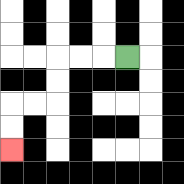{'start': '[5, 2]', 'end': '[0, 6]', 'path_directions': 'L,L,L,D,D,L,L,D,D', 'path_coordinates': '[[5, 2], [4, 2], [3, 2], [2, 2], [2, 3], [2, 4], [1, 4], [0, 4], [0, 5], [0, 6]]'}